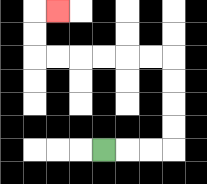{'start': '[4, 6]', 'end': '[2, 0]', 'path_directions': 'R,R,R,U,U,U,U,L,L,L,L,L,L,U,U,R', 'path_coordinates': '[[4, 6], [5, 6], [6, 6], [7, 6], [7, 5], [7, 4], [7, 3], [7, 2], [6, 2], [5, 2], [4, 2], [3, 2], [2, 2], [1, 2], [1, 1], [1, 0], [2, 0]]'}